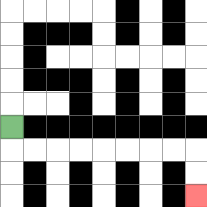{'start': '[0, 5]', 'end': '[8, 8]', 'path_directions': 'D,R,R,R,R,R,R,R,R,D,D', 'path_coordinates': '[[0, 5], [0, 6], [1, 6], [2, 6], [3, 6], [4, 6], [5, 6], [6, 6], [7, 6], [8, 6], [8, 7], [8, 8]]'}